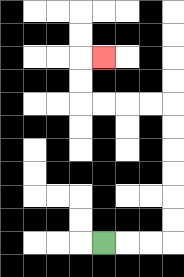{'start': '[4, 10]', 'end': '[4, 2]', 'path_directions': 'R,R,R,U,U,U,U,U,U,L,L,L,L,U,U,R', 'path_coordinates': '[[4, 10], [5, 10], [6, 10], [7, 10], [7, 9], [7, 8], [7, 7], [7, 6], [7, 5], [7, 4], [6, 4], [5, 4], [4, 4], [3, 4], [3, 3], [3, 2], [4, 2]]'}